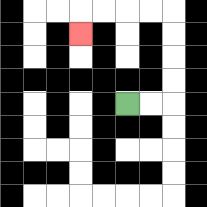{'start': '[5, 4]', 'end': '[3, 1]', 'path_directions': 'R,R,U,U,U,U,L,L,L,L,D', 'path_coordinates': '[[5, 4], [6, 4], [7, 4], [7, 3], [7, 2], [7, 1], [7, 0], [6, 0], [5, 0], [4, 0], [3, 0], [3, 1]]'}